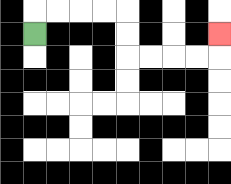{'start': '[1, 1]', 'end': '[9, 1]', 'path_directions': 'U,R,R,R,R,D,D,R,R,R,R,U', 'path_coordinates': '[[1, 1], [1, 0], [2, 0], [3, 0], [4, 0], [5, 0], [5, 1], [5, 2], [6, 2], [7, 2], [8, 2], [9, 2], [9, 1]]'}